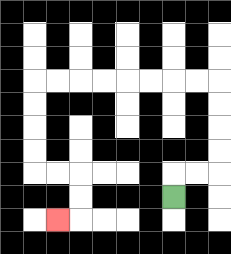{'start': '[7, 8]', 'end': '[2, 9]', 'path_directions': 'U,R,R,U,U,U,U,L,L,L,L,L,L,L,L,D,D,D,D,R,R,D,D,L', 'path_coordinates': '[[7, 8], [7, 7], [8, 7], [9, 7], [9, 6], [9, 5], [9, 4], [9, 3], [8, 3], [7, 3], [6, 3], [5, 3], [4, 3], [3, 3], [2, 3], [1, 3], [1, 4], [1, 5], [1, 6], [1, 7], [2, 7], [3, 7], [3, 8], [3, 9], [2, 9]]'}